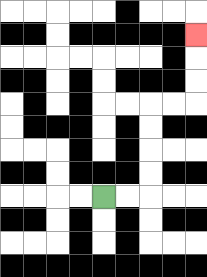{'start': '[4, 8]', 'end': '[8, 1]', 'path_directions': 'R,R,U,U,U,U,R,R,U,U,U', 'path_coordinates': '[[4, 8], [5, 8], [6, 8], [6, 7], [6, 6], [6, 5], [6, 4], [7, 4], [8, 4], [8, 3], [8, 2], [8, 1]]'}